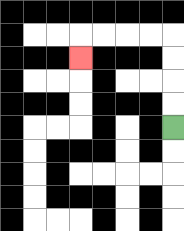{'start': '[7, 5]', 'end': '[3, 2]', 'path_directions': 'U,U,U,U,L,L,L,L,D', 'path_coordinates': '[[7, 5], [7, 4], [7, 3], [7, 2], [7, 1], [6, 1], [5, 1], [4, 1], [3, 1], [3, 2]]'}